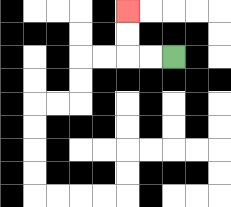{'start': '[7, 2]', 'end': '[5, 0]', 'path_directions': 'L,L,U,U', 'path_coordinates': '[[7, 2], [6, 2], [5, 2], [5, 1], [5, 0]]'}